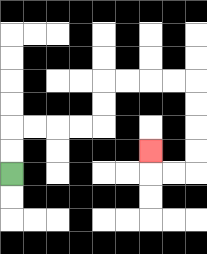{'start': '[0, 7]', 'end': '[6, 6]', 'path_directions': 'U,U,R,R,R,R,U,U,R,R,R,R,D,D,D,D,L,L,U', 'path_coordinates': '[[0, 7], [0, 6], [0, 5], [1, 5], [2, 5], [3, 5], [4, 5], [4, 4], [4, 3], [5, 3], [6, 3], [7, 3], [8, 3], [8, 4], [8, 5], [8, 6], [8, 7], [7, 7], [6, 7], [6, 6]]'}